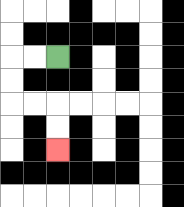{'start': '[2, 2]', 'end': '[2, 6]', 'path_directions': 'L,L,D,D,R,R,D,D', 'path_coordinates': '[[2, 2], [1, 2], [0, 2], [0, 3], [0, 4], [1, 4], [2, 4], [2, 5], [2, 6]]'}